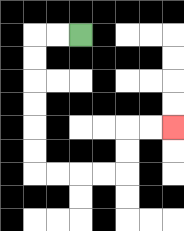{'start': '[3, 1]', 'end': '[7, 5]', 'path_directions': 'L,L,D,D,D,D,D,D,R,R,R,R,U,U,R,R', 'path_coordinates': '[[3, 1], [2, 1], [1, 1], [1, 2], [1, 3], [1, 4], [1, 5], [1, 6], [1, 7], [2, 7], [3, 7], [4, 7], [5, 7], [5, 6], [5, 5], [6, 5], [7, 5]]'}